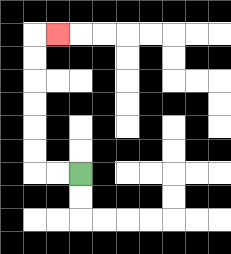{'start': '[3, 7]', 'end': '[2, 1]', 'path_directions': 'L,L,U,U,U,U,U,U,R', 'path_coordinates': '[[3, 7], [2, 7], [1, 7], [1, 6], [1, 5], [1, 4], [1, 3], [1, 2], [1, 1], [2, 1]]'}